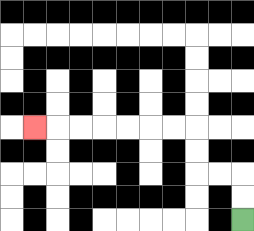{'start': '[10, 9]', 'end': '[1, 5]', 'path_directions': 'U,U,L,L,U,U,L,L,L,L,L,L,L', 'path_coordinates': '[[10, 9], [10, 8], [10, 7], [9, 7], [8, 7], [8, 6], [8, 5], [7, 5], [6, 5], [5, 5], [4, 5], [3, 5], [2, 5], [1, 5]]'}